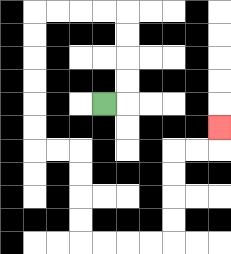{'start': '[4, 4]', 'end': '[9, 5]', 'path_directions': 'R,U,U,U,U,L,L,L,L,D,D,D,D,D,D,R,R,D,D,D,D,R,R,R,R,U,U,U,U,R,R,U', 'path_coordinates': '[[4, 4], [5, 4], [5, 3], [5, 2], [5, 1], [5, 0], [4, 0], [3, 0], [2, 0], [1, 0], [1, 1], [1, 2], [1, 3], [1, 4], [1, 5], [1, 6], [2, 6], [3, 6], [3, 7], [3, 8], [3, 9], [3, 10], [4, 10], [5, 10], [6, 10], [7, 10], [7, 9], [7, 8], [7, 7], [7, 6], [8, 6], [9, 6], [9, 5]]'}